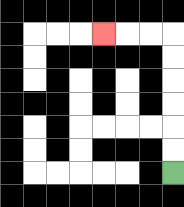{'start': '[7, 7]', 'end': '[4, 1]', 'path_directions': 'U,U,U,U,U,U,L,L,L', 'path_coordinates': '[[7, 7], [7, 6], [7, 5], [7, 4], [7, 3], [7, 2], [7, 1], [6, 1], [5, 1], [4, 1]]'}